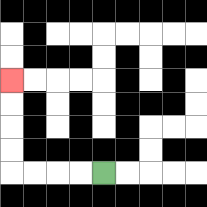{'start': '[4, 7]', 'end': '[0, 3]', 'path_directions': 'L,L,L,L,U,U,U,U', 'path_coordinates': '[[4, 7], [3, 7], [2, 7], [1, 7], [0, 7], [0, 6], [0, 5], [0, 4], [0, 3]]'}